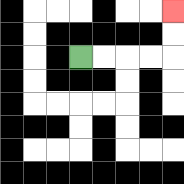{'start': '[3, 2]', 'end': '[7, 0]', 'path_directions': 'R,R,R,R,U,U', 'path_coordinates': '[[3, 2], [4, 2], [5, 2], [6, 2], [7, 2], [7, 1], [7, 0]]'}